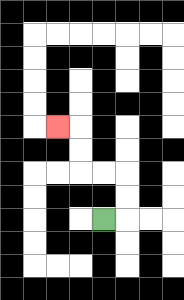{'start': '[4, 9]', 'end': '[2, 5]', 'path_directions': 'R,U,U,L,L,U,U,L', 'path_coordinates': '[[4, 9], [5, 9], [5, 8], [5, 7], [4, 7], [3, 7], [3, 6], [3, 5], [2, 5]]'}